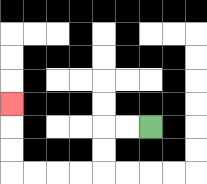{'start': '[6, 5]', 'end': '[0, 4]', 'path_directions': 'L,L,D,D,L,L,L,L,U,U,U', 'path_coordinates': '[[6, 5], [5, 5], [4, 5], [4, 6], [4, 7], [3, 7], [2, 7], [1, 7], [0, 7], [0, 6], [0, 5], [0, 4]]'}